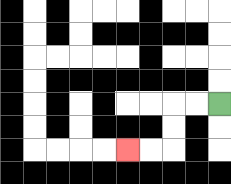{'start': '[9, 4]', 'end': '[5, 6]', 'path_directions': 'L,L,D,D,L,L', 'path_coordinates': '[[9, 4], [8, 4], [7, 4], [7, 5], [7, 6], [6, 6], [5, 6]]'}